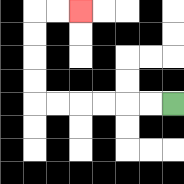{'start': '[7, 4]', 'end': '[3, 0]', 'path_directions': 'L,L,L,L,L,L,U,U,U,U,R,R', 'path_coordinates': '[[7, 4], [6, 4], [5, 4], [4, 4], [3, 4], [2, 4], [1, 4], [1, 3], [1, 2], [1, 1], [1, 0], [2, 0], [3, 0]]'}